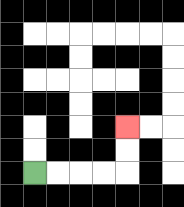{'start': '[1, 7]', 'end': '[5, 5]', 'path_directions': 'R,R,R,R,U,U', 'path_coordinates': '[[1, 7], [2, 7], [3, 7], [4, 7], [5, 7], [5, 6], [5, 5]]'}